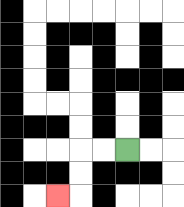{'start': '[5, 6]', 'end': '[2, 8]', 'path_directions': 'L,L,D,D,L', 'path_coordinates': '[[5, 6], [4, 6], [3, 6], [3, 7], [3, 8], [2, 8]]'}